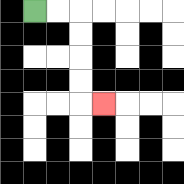{'start': '[1, 0]', 'end': '[4, 4]', 'path_directions': 'R,R,D,D,D,D,R', 'path_coordinates': '[[1, 0], [2, 0], [3, 0], [3, 1], [3, 2], [3, 3], [3, 4], [4, 4]]'}